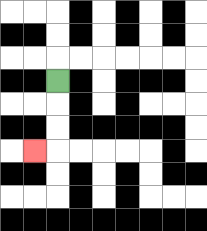{'start': '[2, 3]', 'end': '[1, 6]', 'path_directions': 'D,D,D,L', 'path_coordinates': '[[2, 3], [2, 4], [2, 5], [2, 6], [1, 6]]'}